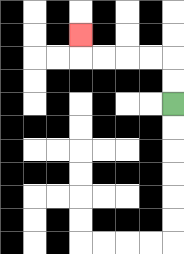{'start': '[7, 4]', 'end': '[3, 1]', 'path_directions': 'U,U,L,L,L,L,U', 'path_coordinates': '[[7, 4], [7, 3], [7, 2], [6, 2], [5, 2], [4, 2], [3, 2], [3, 1]]'}